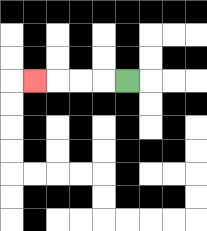{'start': '[5, 3]', 'end': '[1, 3]', 'path_directions': 'L,L,L,L', 'path_coordinates': '[[5, 3], [4, 3], [3, 3], [2, 3], [1, 3]]'}